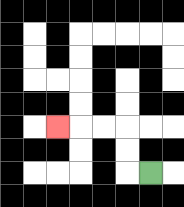{'start': '[6, 7]', 'end': '[2, 5]', 'path_directions': 'L,U,U,L,L,L', 'path_coordinates': '[[6, 7], [5, 7], [5, 6], [5, 5], [4, 5], [3, 5], [2, 5]]'}